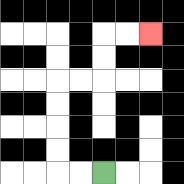{'start': '[4, 7]', 'end': '[6, 1]', 'path_directions': 'L,L,U,U,U,U,R,R,U,U,R,R', 'path_coordinates': '[[4, 7], [3, 7], [2, 7], [2, 6], [2, 5], [2, 4], [2, 3], [3, 3], [4, 3], [4, 2], [4, 1], [5, 1], [6, 1]]'}